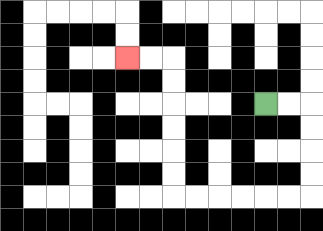{'start': '[11, 4]', 'end': '[5, 2]', 'path_directions': 'R,R,D,D,D,D,L,L,L,L,L,L,U,U,U,U,U,U,L,L', 'path_coordinates': '[[11, 4], [12, 4], [13, 4], [13, 5], [13, 6], [13, 7], [13, 8], [12, 8], [11, 8], [10, 8], [9, 8], [8, 8], [7, 8], [7, 7], [7, 6], [7, 5], [7, 4], [7, 3], [7, 2], [6, 2], [5, 2]]'}